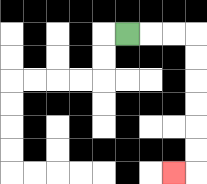{'start': '[5, 1]', 'end': '[7, 7]', 'path_directions': 'R,R,R,D,D,D,D,D,D,L', 'path_coordinates': '[[5, 1], [6, 1], [7, 1], [8, 1], [8, 2], [8, 3], [8, 4], [8, 5], [8, 6], [8, 7], [7, 7]]'}